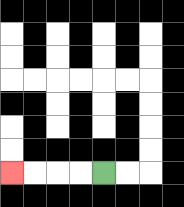{'start': '[4, 7]', 'end': '[0, 7]', 'path_directions': 'L,L,L,L', 'path_coordinates': '[[4, 7], [3, 7], [2, 7], [1, 7], [0, 7]]'}